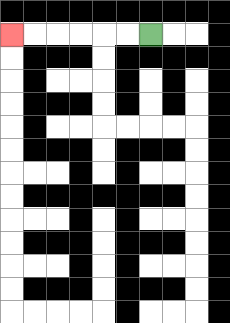{'start': '[6, 1]', 'end': '[0, 1]', 'path_directions': 'L,L,L,L,L,L', 'path_coordinates': '[[6, 1], [5, 1], [4, 1], [3, 1], [2, 1], [1, 1], [0, 1]]'}